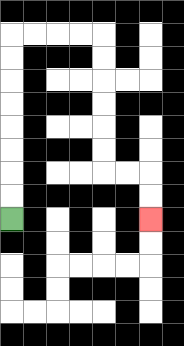{'start': '[0, 9]', 'end': '[6, 9]', 'path_directions': 'U,U,U,U,U,U,U,U,R,R,R,R,D,D,D,D,D,D,R,R,D,D', 'path_coordinates': '[[0, 9], [0, 8], [0, 7], [0, 6], [0, 5], [0, 4], [0, 3], [0, 2], [0, 1], [1, 1], [2, 1], [3, 1], [4, 1], [4, 2], [4, 3], [4, 4], [4, 5], [4, 6], [4, 7], [5, 7], [6, 7], [6, 8], [6, 9]]'}